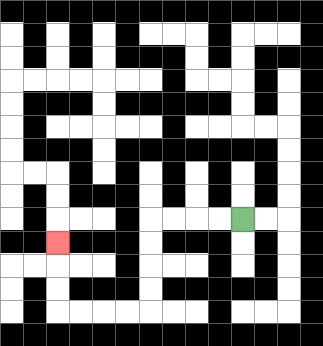{'start': '[10, 9]', 'end': '[2, 10]', 'path_directions': 'L,L,L,L,D,D,D,D,L,L,L,L,U,U,U', 'path_coordinates': '[[10, 9], [9, 9], [8, 9], [7, 9], [6, 9], [6, 10], [6, 11], [6, 12], [6, 13], [5, 13], [4, 13], [3, 13], [2, 13], [2, 12], [2, 11], [2, 10]]'}